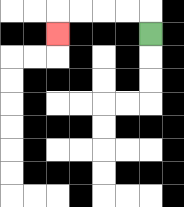{'start': '[6, 1]', 'end': '[2, 1]', 'path_directions': 'U,L,L,L,L,D', 'path_coordinates': '[[6, 1], [6, 0], [5, 0], [4, 0], [3, 0], [2, 0], [2, 1]]'}